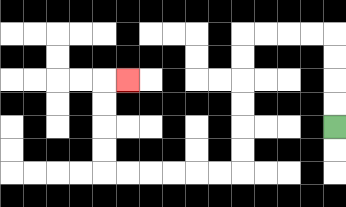{'start': '[14, 5]', 'end': '[5, 3]', 'path_directions': 'U,U,U,U,L,L,L,L,D,D,D,D,D,D,L,L,L,L,L,L,U,U,U,U,R', 'path_coordinates': '[[14, 5], [14, 4], [14, 3], [14, 2], [14, 1], [13, 1], [12, 1], [11, 1], [10, 1], [10, 2], [10, 3], [10, 4], [10, 5], [10, 6], [10, 7], [9, 7], [8, 7], [7, 7], [6, 7], [5, 7], [4, 7], [4, 6], [4, 5], [4, 4], [4, 3], [5, 3]]'}